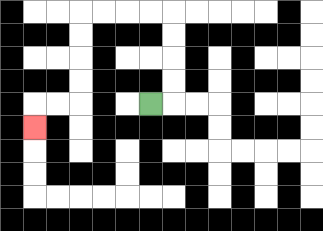{'start': '[6, 4]', 'end': '[1, 5]', 'path_directions': 'R,U,U,U,U,L,L,L,L,D,D,D,D,L,L,D', 'path_coordinates': '[[6, 4], [7, 4], [7, 3], [7, 2], [7, 1], [7, 0], [6, 0], [5, 0], [4, 0], [3, 0], [3, 1], [3, 2], [3, 3], [3, 4], [2, 4], [1, 4], [1, 5]]'}